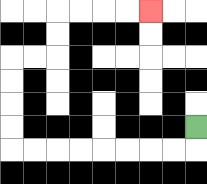{'start': '[8, 5]', 'end': '[6, 0]', 'path_directions': 'D,L,L,L,L,L,L,L,L,U,U,U,U,R,R,U,U,R,R,R,R', 'path_coordinates': '[[8, 5], [8, 6], [7, 6], [6, 6], [5, 6], [4, 6], [3, 6], [2, 6], [1, 6], [0, 6], [0, 5], [0, 4], [0, 3], [0, 2], [1, 2], [2, 2], [2, 1], [2, 0], [3, 0], [4, 0], [5, 0], [6, 0]]'}